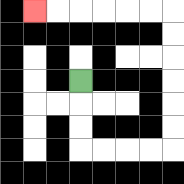{'start': '[3, 3]', 'end': '[1, 0]', 'path_directions': 'D,D,D,R,R,R,R,U,U,U,U,U,U,L,L,L,L,L,L', 'path_coordinates': '[[3, 3], [3, 4], [3, 5], [3, 6], [4, 6], [5, 6], [6, 6], [7, 6], [7, 5], [7, 4], [7, 3], [7, 2], [7, 1], [7, 0], [6, 0], [5, 0], [4, 0], [3, 0], [2, 0], [1, 0]]'}